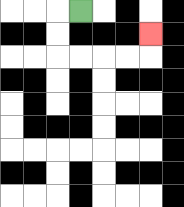{'start': '[3, 0]', 'end': '[6, 1]', 'path_directions': 'L,D,D,R,R,R,R,U', 'path_coordinates': '[[3, 0], [2, 0], [2, 1], [2, 2], [3, 2], [4, 2], [5, 2], [6, 2], [6, 1]]'}